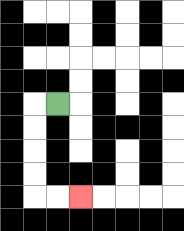{'start': '[2, 4]', 'end': '[3, 8]', 'path_directions': 'L,D,D,D,D,R,R', 'path_coordinates': '[[2, 4], [1, 4], [1, 5], [1, 6], [1, 7], [1, 8], [2, 8], [3, 8]]'}